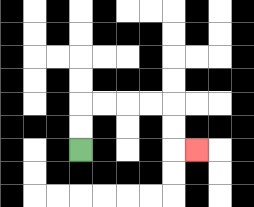{'start': '[3, 6]', 'end': '[8, 6]', 'path_directions': 'U,U,R,R,R,R,D,D,R', 'path_coordinates': '[[3, 6], [3, 5], [3, 4], [4, 4], [5, 4], [6, 4], [7, 4], [7, 5], [7, 6], [8, 6]]'}